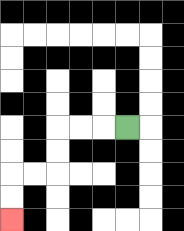{'start': '[5, 5]', 'end': '[0, 9]', 'path_directions': 'L,L,L,D,D,L,L,D,D', 'path_coordinates': '[[5, 5], [4, 5], [3, 5], [2, 5], [2, 6], [2, 7], [1, 7], [0, 7], [0, 8], [0, 9]]'}